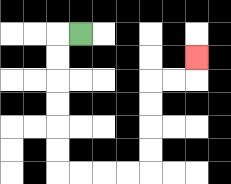{'start': '[3, 1]', 'end': '[8, 2]', 'path_directions': 'L,D,D,D,D,D,D,R,R,R,R,U,U,U,U,R,R,U', 'path_coordinates': '[[3, 1], [2, 1], [2, 2], [2, 3], [2, 4], [2, 5], [2, 6], [2, 7], [3, 7], [4, 7], [5, 7], [6, 7], [6, 6], [6, 5], [6, 4], [6, 3], [7, 3], [8, 3], [8, 2]]'}